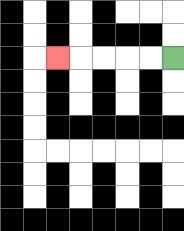{'start': '[7, 2]', 'end': '[2, 2]', 'path_directions': 'L,L,L,L,L', 'path_coordinates': '[[7, 2], [6, 2], [5, 2], [4, 2], [3, 2], [2, 2]]'}